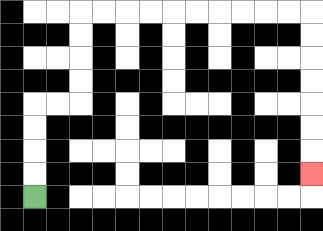{'start': '[1, 8]', 'end': '[13, 7]', 'path_directions': 'U,U,U,U,R,R,U,U,U,U,R,R,R,R,R,R,R,R,R,R,D,D,D,D,D,D,D', 'path_coordinates': '[[1, 8], [1, 7], [1, 6], [1, 5], [1, 4], [2, 4], [3, 4], [3, 3], [3, 2], [3, 1], [3, 0], [4, 0], [5, 0], [6, 0], [7, 0], [8, 0], [9, 0], [10, 0], [11, 0], [12, 0], [13, 0], [13, 1], [13, 2], [13, 3], [13, 4], [13, 5], [13, 6], [13, 7]]'}